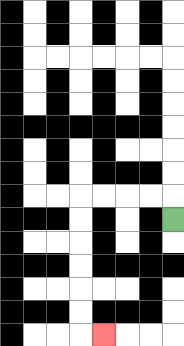{'start': '[7, 9]', 'end': '[4, 14]', 'path_directions': 'U,L,L,L,L,D,D,D,D,D,D,R', 'path_coordinates': '[[7, 9], [7, 8], [6, 8], [5, 8], [4, 8], [3, 8], [3, 9], [3, 10], [3, 11], [3, 12], [3, 13], [3, 14], [4, 14]]'}